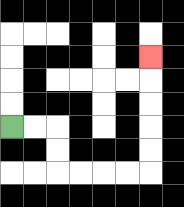{'start': '[0, 5]', 'end': '[6, 2]', 'path_directions': 'R,R,D,D,R,R,R,R,U,U,U,U,U', 'path_coordinates': '[[0, 5], [1, 5], [2, 5], [2, 6], [2, 7], [3, 7], [4, 7], [5, 7], [6, 7], [6, 6], [6, 5], [6, 4], [6, 3], [6, 2]]'}